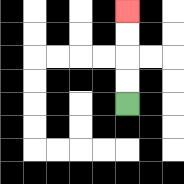{'start': '[5, 4]', 'end': '[5, 0]', 'path_directions': 'U,U,U,U', 'path_coordinates': '[[5, 4], [5, 3], [5, 2], [5, 1], [5, 0]]'}